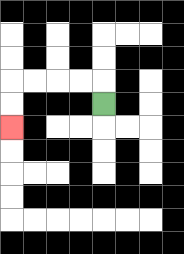{'start': '[4, 4]', 'end': '[0, 5]', 'path_directions': 'U,L,L,L,L,D,D', 'path_coordinates': '[[4, 4], [4, 3], [3, 3], [2, 3], [1, 3], [0, 3], [0, 4], [0, 5]]'}